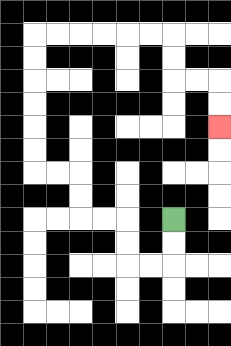{'start': '[7, 9]', 'end': '[9, 5]', 'path_directions': 'D,D,L,L,U,U,L,L,U,U,L,L,U,U,U,U,U,U,R,R,R,R,R,R,D,D,R,R,D,D', 'path_coordinates': '[[7, 9], [7, 10], [7, 11], [6, 11], [5, 11], [5, 10], [5, 9], [4, 9], [3, 9], [3, 8], [3, 7], [2, 7], [1, 7], [1, 6], [1, 5], [1, 4], [1, 3], [1, 2], [1, 1], [2, 1], [3, 1], [4, 1], [5, 1], [6, 1], [7, 1], [7, 2], [7, 3], [8, 3], [9, 3], [9, 4], [9, 5]]'}